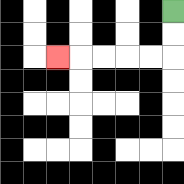{'start': '[7, 0]', 'end': '[2, 2]', 'path_directions': 'D,D,L,L,L,L,L', 'path_coordinates': '[[7, 0], [7, 1], [7, 2], [6, 2], [5, 2], [4, 2], [3, 2], [2, 2]]'}